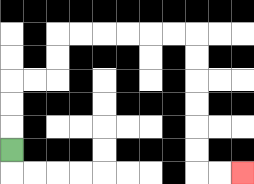{'start': '[0, 6]', 'end': '[10, 7]', 'path_directions': 'U,U,U,R,R,U,U,R,R,R,R,R,R,D,D,D,D,D,D,R,R', 'path_coordinates': '[[0, 6], [0, 5], [0, 4], [0, 3], [1, 3], [2, 3], [2, 2], [2, 1], [3, 1], [4, 1], [5, 1], [6, 1], [7, 1], [8, 1], [8, 2], [8, 3], [8, 4], [8, 5], [8, 6], [8, 7], [9, 7], [10, 7]]'}